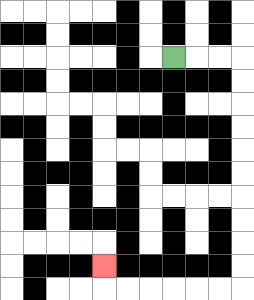{'start': '[7, 2]', 'end': '[4, 11]', 'path_directions': 'R,R,R,D,D,D,D,D,D,D,D,D,D,L,L,L,L,L,L,U', 'path_coordinates': '[[7, 2], [8, 2], [9, 2], [10, 2], [10, 3], [10, 4], [10, 5], [10, 6], [10, 7], [10, 8], [10, 9], [10, 10], [10, 11], [10, 12], [9, 12], [8, 12], [7, 12], [6, 12], [5, 12], [4, 12], [4, 11]]'}